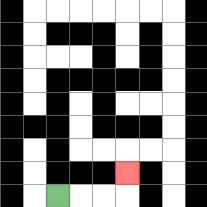{'start': '[2, 8]', 'end': '[5, 7]', 'path_directions': 'R,R,R,U', 'path_coordinates': '[[2, 8], [3, 8], [4, 8], [5, 8], [5, 7]]'}